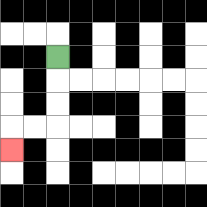{'start': '[2, 2]', 'end': '[0, 6]', 'path_directions': 'D,D,D,L,L,D', 'path_coordinates': '[[2, 2], [2, 3], [2, 4], [2, 5], [1, 5], [0, 5], [0, 6]]'}